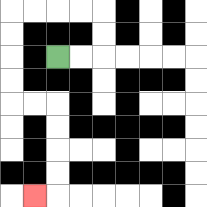{'start': '[2, 2]', 'end': '[1, 8]', 'path_directions': 'R,R,U,U,L,L,L,L,D,D,D,D,R,R,D,D,D,D,L', 'path_coordinates': '[[2, 2], [3, 2], [4, 2], [4, 1], [4, 0], [3, 0], [2, 0], [1, 0], [0, 0], [0, 1], [0, 2], [0, 3], [0, 4], [1, 4], [2, 4], [2, 5], [2, 6], [2, 7], [2, 8], [1, 8]]'}